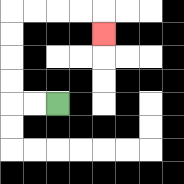{'start': '[2, 4]', 'end': '[4, 1]', 'path_directions': 'L,L,U,U,U,U,R,R,R,R,D', 'path_coordinates': '[[2, 4], [1, 4], [0, 4], [0, 3], [0, 2], [0, 1], [0, 0], [1, 0], [2, 0], [3, 0], [4, 0], [4, 1]]'}